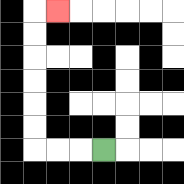{'start': '[4, 6]', 'end': '[2, 0]', 'path_directions': 'L,L,L,U,U,U,U,U,U,R', 'path_coordinates': '[[4, 6], [3, 6], [2, 6], [1, 6], [1, 5], [1, 4], [1, 3], [1, 2], [1, 1], [1, 0], [2, 0]]'}